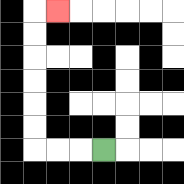{'start': '[4, 6]', 'end': '[2, 0]', 'path_directions': 'L,L,L,U,U,U,U,U,U,R', 'path_coordinates': '[[4, 6], [3, 6], [2, 6], [1, 6], [1, 5], [1, 4], [1, 3], [1, 2], [1, 1], [1, 0], [2, 0]]'}